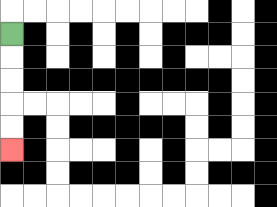{'start': '[0, 1]', 'end': '[0, 6]', 'path_directions': 'D,D,D,D,D', 'path_coordinates': '[[0, 1], [0, 2], [0, 3], [0, 4], [0, 5], [0, 6]]'}